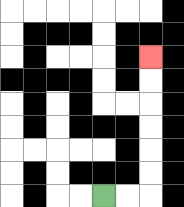{'start': '[4, 8]', 'end': '[6, 2]', 'path_directions': 'R,R,U,U,U,U,U,U', 'path_coordinates': '[[4, 8], [5, 8], [6, 8], [6, 7], [6, 6], [6, 5], [6, 4], [6, 3], [6, 2]]'}